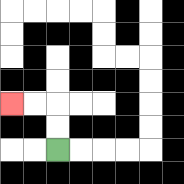{'start': '[2, 6]', 'end': '[0, 4]', 'path_directions': 'U,U,L,L', 'path_coordinates': '[[2, 6], [2, 5], [2, 4], [1, 4], [0, 4]]'}